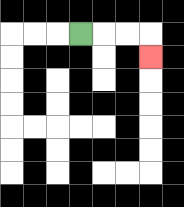{'start': '[3, 1]', 'end': '[6, 2]', 'path_directions': 'R,R,R,D', 'path_coordinates': '[[3, 1], [4, 1], [5, 1], [6, 1], [6, 2]]'}